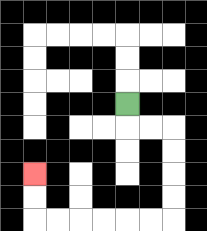{'start': '[5, 4]', 'end': '[1, 7]', 'path_directions': 'D,R,R,D,D,D,D,L,L,L,L,L,L,U,U', 'path_coordinates': '[[5, 4], [5, 5], [6, 5], [7, 5], [7, 6], [7, 7], [7, 8], [7, 9], [6, 9], [5, 9], [4, 9], [3, 9], [2, 9], [1, 9], [1, 8], [1, 7]]'}